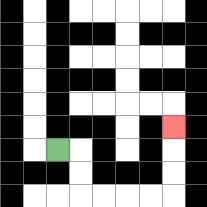{'start': '[2, 6]', 'end': '[7, 5]', 'path_directions': 'R,D,D,R,R,R,R,U,U,U', 'path_coordinates': '[[2, 6], [3, 6], [3, 7], [3, 8], [4, 8], [5, 8], [6, 8], [7, 8], [7, 7], [7, 6], [7, 5]]'}